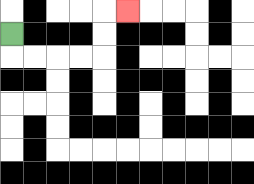{'start': '[0, 1]', 'end': '[5, 0]', 'path_directions': 'D,R,R,R,R,U,U,R', 'path_coordinates': '[[0, 1], [0, 2], [1, 2], [2, 2], [3, 2], [4, 2], [4, 1], [4, 0], [5, 0]]'}